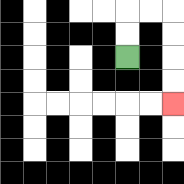{'start': '[5, 2]', 'end': '[7, 4]', 'path_directions': 'U,U,R,R,D,D,D,D', 'path_coordinates': '[[5, 2], [5, 1], [5, 0], [6, 0], [7, 0], [7, 1], [7, 2], [7, 3], [7, 4]]'}